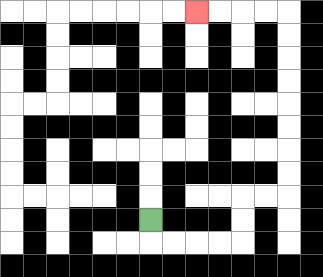{'start': '[6, 9]', 'end': '[8, 0]', 'path_directions': 'D,R,R,R,R,U,U,R,R,U,U,U,U,U,U,U,U,L,L,L,L', 'path_coordinates': '[[6, 9], [6, 10], [7, 10], [8, 10], [9, 10], [10, 10], [10, 9], [10, 8], [11, 8], [12, 8], [12, 7], [12, 6], [12, 5], [12, 4], [12, 3], [12, 2], [12, 1], [12, 0], [11, 0], [10, 0], [9, 0], [8, 0]]'}